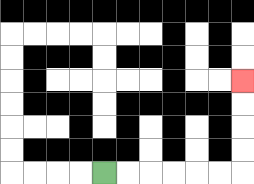{'start': '[4, 7]', 'end': '[10, 3]', 'path_directions': 'R,R,R,R,R,R,U,U,U,U', 'path_coordinates': '[[4, 7], [5, 7], [6, 7], [7, 7], [8, 7], [9, 7], [10, 7], [10, 6], [10, 5], [10, 4], [10, 3]]'}